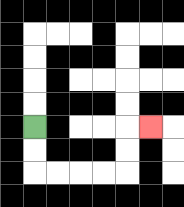{'start': '[1, 5]', 'end': '[6, 5]', 'path_directions': 'D,D,R,R,R,R,U,U,R', 'path_coordinates': '[[1, 5], [1, 6], [1, 7], [2, 7], [3, 7], [4, 7], [5, 7], [5, 6], [5, 5], [6, 5]]'}